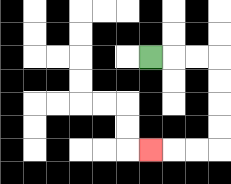{'start': '[6, 2]', 'end': '[6, 6]', 'path_directions': 'R,R,R,D,D,D,D,L,L,L', 'path_coordinates': '[[6, 2], [7, 2], [8, 2], [9, 2], [9, 3], [9, 4], [9, 5], [9, 6], [8, 6], [7, 6], [6, 6]]'}